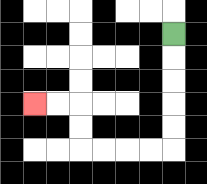{'start': '[7, 1]', 'end': '[1, 4]', 'path_directions': 'D,D,D,D,D,L,L,L,L,U,U,L,L', 'path_coordinates': '[[7, 1], [7, 2], [7, 3], [7, 4], [7, 5], [7, 6], [6, 6], [5, 6], [4, 6], [3, 6], [3, 5], [3, 4], [2, 4], [1, 4]]'}